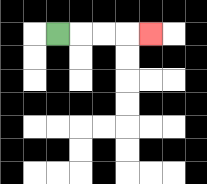{'start': '[2, 1]', 'end': '[6, 1]', 'path_directions': 'R,R,R,R', 'path_coordinates': '[[2, 1], [3, 1], [4, 1], [5, 1], [6, 1]]'}